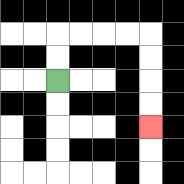{'start': '[2, 3]', 'end': '[6, 5]', 'path_directions': 'U,U,R,R,R,R,D,D,D,D', 'path_coordinates': '[[2, 3], [2, 2], [2, 1], [3, 1], [4, 1], [5, 1], [6, 1], [6, 2], [6, 3], [6, 4], [6, 5]]'}